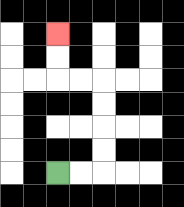{'start': '[2, 7]', 'end': '[2, 1]', 'path_directions': 'R,R,U,U,U,U,L,L,U,U', 'path_coordinates': '[[2, 7], [3, 7], [4, 7], [4, 6], [4, 5], [4, 4], [4, 3], [3, 3], [2, 3], [2, 2], [2, 1]]'}